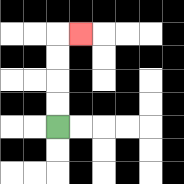{'start': '[2, 5]', 'end': '[3, 1]', 'path_directions': 'U,U,U,U,R', 'path_coordinates': '[[2, 5], [2, 4], [2, 3], [2, 2], [2, 1], [3, 1]]'}